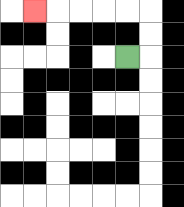{'start': '[5, 2]', 'end': '[1, 0]', 'path_directions': 'R,U,U,L,L,L,L,L', 'path_coordinates': '[[5, 2], [6, 2], [6, 1], [6, 0], [5, 0], [4, 0], [3, 0], [2, 0], [1, 0]]'}